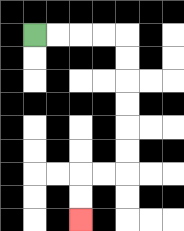{'start': '[1, 1]', 'end': '[3, 9]', 'path_directions': 'R,R,R,R,D,D,D,D,D,D,L,L,D,D', 'path_coordinates': '[[1, 1], [2, 1], [3, 1], [4, 1], [5, 1], [5, 2], [5, 3], [5, 4], [5, 5], [5, 6], [5, 7], [4, 7], [3, 7], [3, 8], [3, 9]]'}